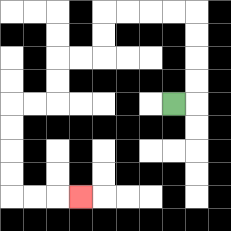{'start': '[7, 4]', 'end': '[3, 8]', 'path_directions': 'R,U,U,U,U,L,L,L,L,D,D,L,L,D,D,L,L,D,D,D,D,R,R,R', 'path_coordinates': '[[7, 4], [8, 4], [8, 3], [8, 2], [8, 1], [8, 0], [7, 0], [6, 0], [5, 0], [4, 0], [4, 1], [4, 2], [3, 2], [2, 2], [2, 3], [2, 4], [1, 4], [0, 4], [0, 5], [0, 6], [0, 7], [0, 8], [1, 8], [2, 8], [3, 8]]'}